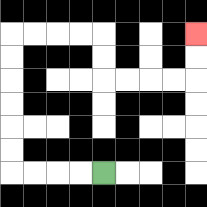{'start': '[4, 7]', 'end': '[8, 1]', 'path_directions': 'L,L,L,L,U,U,U,U,U,U,R,R,R,R,D,D,R,R,R,R,U,U', 'path_coordinates': '[[4, 7], [3, 7], [2, 7], [1, 7], [0, 7], [0, 6], [0, 5], [0, 4], [0, 3], [0, 2], [0, 1], [1, 1], [2, 1], [3, 1], [4, 1], [4, 2], [4, 3], [5, 3], [6, 3], [7, 3], [8, 3], [8, 2], [8, 1]]'}